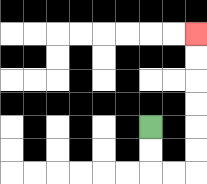{'start': '[6, 5]', 'end': '[8, 1]', 'path_directions': 'D,D,R,R,U,U,U,U,U,U', 'path_coordinates': '[[6, 5], [6, 6], [6, 7], [7, 7], [8, 7], [8, 6], [8, 5], [8, 4], [8, 3], [8, 2], [8, 1]]'}